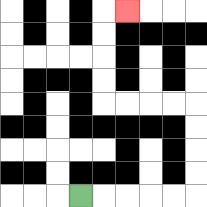{'start': '[3, 8]', 'end': '[5, 0]', 'path_directions': 'R,R,R,R,R,U,U,U,U,L,L,L,L,U,U,U,U,R', 'path_coordinates': '[[3, 8], [4, 8], [5, 8], [6, 8], [7, 8], [8, 8], [8, 7], [8, 6], [8, 5], [8, 4], [7, 4], [6, 4], [5, 4], [4, 4], [4, 3], [4, 2], [4, 1], [4, 0], [5, 0]]'}